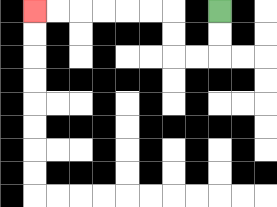{'start': '[9, 0]', 'end': '[1, 0]', 'path_directions': 'D,D,L,L,U,U,L,L,L,L,L,L', 'path_coordinates': '[[9, 0], [9, 1], [9, 2], [8, 2], [7, 2], [7, 1], [7, 0], [6, 0], [5, 0], [4, 0], [3, 0], [2, 0], [1, 0]]'}